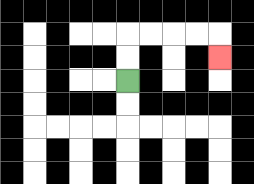{'start': '[5, 3]', 'end': '[9, 2]', 'path_directions': 'U,U,R,R,R,R,D', 'path_coordinates': '[[5, 3], [5, 2], [5, 1], [6, 1], [7, 1], [8, 1], [9, 1], [9, 2]]'}